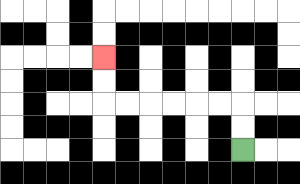{'start': '[10, 6]', 'end': '[4, 2]', 'path_directions': 'U,U,L,L,L,L,L,L,U,U', 'path_coordinates': '[[10, 6], [10, 5], [10, 4], [9, 4], [8, 4], [7, 4], [6, 4], [5, 4], [4, 4], [4, 3], [4, 2]]'}